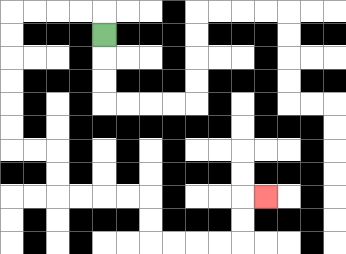{'start': '[4, 1]', 'end': '[11, 8]', 'path_directions': 'U,L,L,L,L,D,D,D,D,D,D,R,R,D,D,R,R,R,R,D,D,R,R,R,R,U,U,R', 'path_coordinates': '[[4, 1], [4, 0], [3, 0], [2, 0], [1, 0], [0, 0], [0, 1], [0, 2], [0, 3], [0, 4], [0, 5], [0, 6], [1, 6], [2, 6], [2, 7], [2, 8], [3, 8], [4, 8], [5, 8], [6, 8], [6, 9], [6, 10], [7, 10], [8, 10], [9, 10], [10, 10], [10, 9], [10, 8], [11, 8]]'}